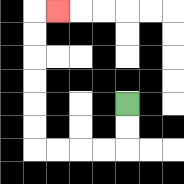{'start': '[5, 4]', 'end': '[2, 0]', 'path_directions': 'D,D,L,L,L,L,U,U,U,U,U,U,R', 'path_coordinates': '[[5, 4], [5, 5], [5, 6], [4, 6], [3, 6], [2, 6], [1, 6], [1, 5], [1, 4], [1, 3], [1, 2], [1, 1], [1, 0], [2, 0]]'}